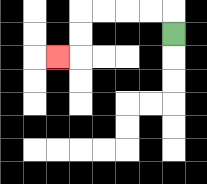{'start': '[7, 1]', 'end': '[2, 2]', 'path_directions': 'U,L,L,L,L,D,D,L', 'path_coordinates': '[[7, 1], [7, 0], [6, 0], [5, 0], [4, 0], [3, 0], [3, 1], [3, 2], [2, 2]]'}